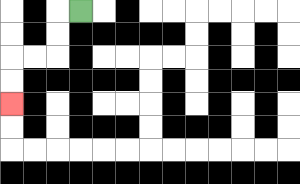{'start': '[3, 0]', 'end': '[0, 4]', 'path_directions': 'L,D,D,L,L,D,D', 'path_coordinates': '[[3, 0], [2, 0], [2, 1], [2, 2], [1, 2], [0, 2], [0, 3], [0, 4]]'}